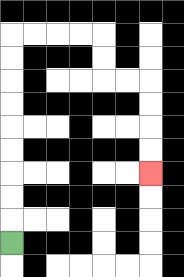{'start': '[0, 10]', 'end': '[6, 7]', 'path_directions': 'U,U,U,U,U,U,U,U,U,R,R,R,R,D,D,R,R,D,D,D,D', 'path_coordinates': '[[0, 10], [0, 9], [0, 8], [0, 7], [0, 6], [0, 5], [0, 4], [0, 3], [0, 2], [0, 1], [1, 1], [2, 1], [3, 1], [4, 1], [4, 2], [4, 3], [5, 3], [6, 3], [6, 4], [6, 5], [6, 6], [6, 7]]'}